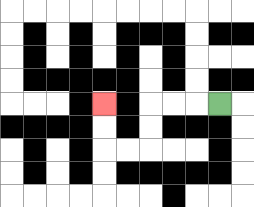{'start': '[9, 4]', 'end': '[4, 4]', 'path_directions': 'L,L,L,D,D,L,L,U,U', 'path_coordinates': '[[9, 4], [8, 4], [7, 4], [6, 4], [6, 5], [6, 6], [5, 6], [4, 6], [4, 5], [4, 4]]'}